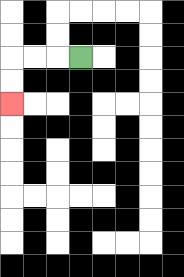{'start': '[3, 2]', 'end': '[0, 4]', 'path_directions': 'L,L,L,D,D', 'path_coordinates': '[[3, 2], [2, 2], [1, 2], [0, 2], [0, 3], [0, 4]]'}